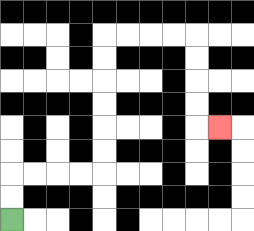{'start': '[0, 9]', 'end': '[9, 5]', 'path_directions': 'U,U,R,R,R,R,U,U,U,U,U,U,R,R,R,R,D,D,D,D,R', 'path_coordinates': '[[0, 9], [0, 8], [0, 7], [1, 7], [2, 7], [3, 7], [4, 7], [4, 6], [4, 5], [4, 4], [4, 3], [4, 2], [4, 1], [5, 1], [6, 1], [7, 1], [8, 1], [8, 2], [8, 3], [8, 4], [8, 5], [9, 5]]'}